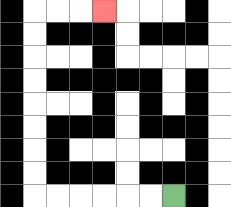{'start': '[7, 8]', 'end': '[4, 0]', 'path_directions': 'L,L,L,L,L,L,U,U,U,U,U,U,U,U,R,R,R', 'path_coordinates': '[[7, 8], [6, 8], [5, 8], [4, 8], [3, 8], [2, 8], [1, 8], [1, 7], [1, 6], [1, 5], [1, 4], [1, 3], [1, 2], [1, 1], [1, 0], [2, 0], [3, 0], [4, 0]]'}